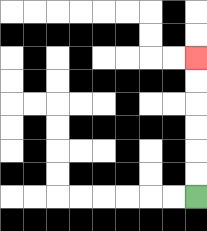{'start': '[8, 8]', 'end': '[8, 2]', 'path_directions': 'U,U,U,U,U,U', 'path_coordinates': '[[8, 8], [8, 7], [8, 6], [8, 5], [8, 4], [8, 3], [8, 2]]'}